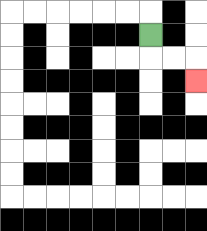{'start': '[6, 1]', 'end': '[8, 3]', 'path_directions': 'D,R,R,D', 'path_coordinates': '[[6, 1], [6, 2], [7, 2], [8, 2], [8, 3]]'}